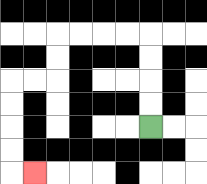{'start': '[6, 5]', 'end': '[1, 7]', 'path_directions': 'U,U,U,U,L,L,L,L,D,D,L,L,D,D,D,D,R', 'path_coordinates': '[[6, 5], [6, 4], [6, 3], [6, 2], [6, 1], [5, 1], [4, 1], [3, 1], [2, 1], [2, 2], [2, 3], [1, 3], [0, 3], [0, 4], [0, 5], [0, 6], [0, 7], [1, 7]]'}